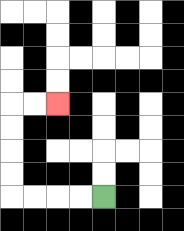{'start': '[4, 8]', 'end': '[2, 4]', 'path_directions': 'L,L,L,L,U,U,U,U,R,R', 'path_coordinates': '[[4, 8], [3, 8], [2, 8], [1, 8], [0, 8], [0, 7], [0, 6], [0, 5], [0, 4], [1, 4], [2, 4]]'}